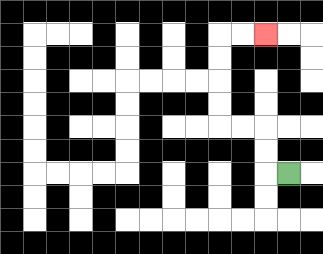{'start': '[12, 7]', 'end': '[11, 1]', 'path_directions': 'L,U,U,L,L,U,U,U,U,R,R', 'path_coordinates': '[[12, 7], [11, 7], [11, 6], [11, 5], [10, 5], [9, 5], [9, 4], [9, 3], [9, 2], [9, 1], [10, 1], [11, 1]]'}